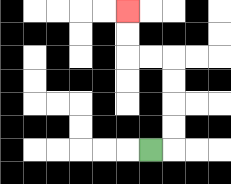{'start': '[6, 6]', 'end': '[5, 0]', 'path_directions': 'R,U,U,U,U,L,L,U,U', 'path_coordinates': '[[6, 6], [7, 6], [7, 5], [7, 4], [7, 3], [7, 2], [6, 2], [5, 2], [5, 1], [5, 0]]'}